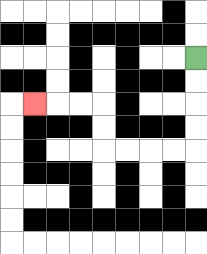{'start': '[8, 2]', 'end': '[1, 4]', 'path_directions': 'D,D,D,D,L,L,L,L,U,U,L,L,L', 'path_coordinates': '[[8, 2], [8, 3], [8, 4], [8, 5], [8, 6], [7, 6], [6, 6], [5, 6], [4, 6], [4, 5], [4, 4], [3, 4], [2, 4], [1, 4]]'}